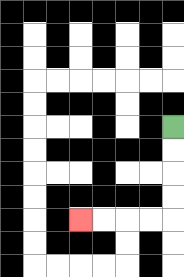{'start': '[7, 5]', 'end': '[3, 9]', 'path_directions': 'D,D,D,D,L,L,L,L', 'path_coordinates': '[[7, 5], [7, 6], [7, 7], [7, 8], [7, 9], [6, 9], [5, 9], [4, 9], [3, 9]]'}